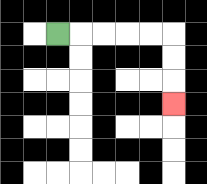{'start': '[2, 1]', 'end': '[7, 4]', 'path_directions': 'R,R,R,R,R,D,D,D', 'path_coordinates': '[[2, 1], [3, 1], [4, 1], [5, 1], [6, 1], [7, 1], [7, 2], [7, 3], [7, 4]]'}